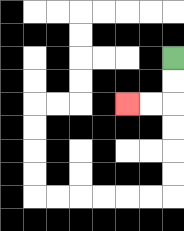{'start': '[7, 2]', 'end': '[5, 4]', 'path_directions': 'D,D,L,L', 'path_coordinates': '[[7, 2], [7, 3], [7, 4], [6, 4], [5, 4]]'}